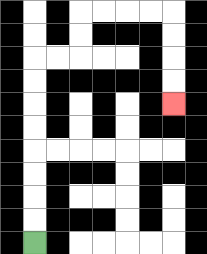{'start': '[1, 10]', 'end': '[7, 4]', 'path_directions': 'U,U,U,U,U,U,U,U,R,R,U,U,R,R,R,R,D,D,D,D', 'path_coordinates': '[[1, 10], [1, 9], [1, 8], [1, 7], [1, 6], [1, 5], [1, 4], [1, 3], [1, 2], [2, 2], [3, 2], [3, 1], [3, 0], [4, 0], [5, 0], [6, 0], [7, 0], [7, 1], [7, 2], [7, 3], [7, 4]]'}